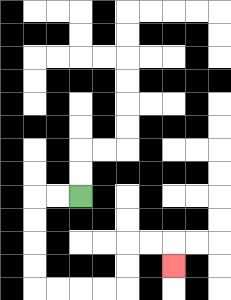{'start': '[3, 8]', 'end': '[7, 11]', 'path_directions': 'L,L,D,D,D,D,R,R,R,R,U,U,R,R,D', 'path_coordinates': '[[3, 8], [2, 8], [1, 8], [1, 9], [1, 10], [1, 11], [1, 12], [2, 12], [3, 12], [4, 12], [5, 12], [5, 11], [5, 10], [6, 10], [7, 10], [7, 11]]'}